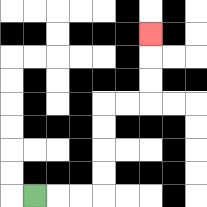{'start': '[1, 8]', 'end': '[6, 1]', 'path_directions': 'R,R,R,U,U,U,U,R,R,U,U,U', 'path_coordinates': '[[1, 8], [2, 8], [3, 8], [4, 8], [4, 7], [4, 6], [4, 5], [4, 4], [5, 4], [6, 4], [6, 3], [6, 2], [6, 1]]'}